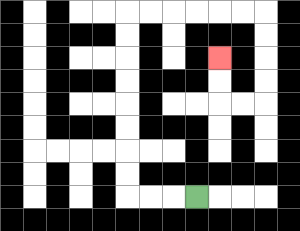{'start': '[8, 8]', 'end': '[9, 2]', 'path_directions': 'L,L,L,U,U,U,U,U,U,U,U,R,R,R,R,R,R,D,D,D,D,L,L,U,U', 'path_coordinates': '[[8, 8], [7, 8], [6, 8], [5, 8], [5, 7], [5, 6], [5, 5], [5, 4], [5, 3], [5, 2], [5, 1], [5, 0], [6, 0], [7, 0], [8, 0], [9, 0], [10, 0], [11, 0], [11, 1], [11, 2], [11, 3], [11, 4], [10, 4], [9, 4], [9, 3], [9, 2]]'}